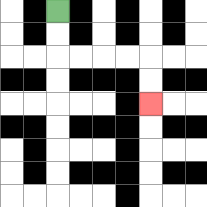{'start': '[2, 0]', 'end': '[6, 4]', 'path_directions': 'D,D,R,R,R,R,D,D', 'path_coordinates': '[[2, 0], [2, 1], [2, 2], [3, 2], [4, 2], [5, 2], [6, 2], [6, 3], [6, 4]]'}